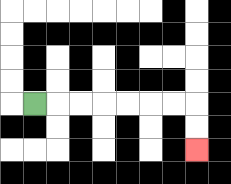{'start': '[1, 4]', 'end': '[8, 6]', 'path_directions': 'R,R,R,R,R,R,R,D,D', 'path_coordinates': '[[1, 4], [2, 4], [3, 4], [4, 4], [5, 4], [6, 4], [7, 4], [8, 4], [8, 5], [8, 6]]'}